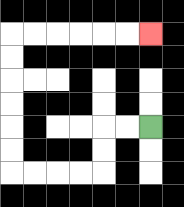{'start': '[6, 5]', 'end': '[6, 1]', 'path_directions': 'L,L,D,D,L,L,L,L,U,U,U,U,U,U,R,R,R,R,R,R', 'path_coordinates': '[[6, 5], [5, 5], [4, 5], [4, 6], [4, 7], [3, 7], [2, 7], [1, 7], [0, 7], [0, 6], [0, 5], [0, 4], [0, 3], [0, 2], [0, 1], [1, 1], [2, 1], [3, 1], [4, 1], [5, 1], [6, 1]]'}